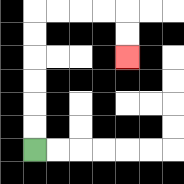{'start': '[1, 6]', 'end': '[5, 2]', 'path_directions': 'U,U,U,U,U,U,R,R,R,R,D,D', 'path_coordinates': '[[1, 6], [1, 5], [1, 4], [1, 3], [1, 2], [1, 1], [1, 0], [2, 0], [3, 0], [4, 0], [5, 0], [5, 1], [5, 2]]'}